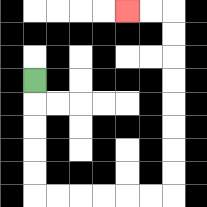{'start': '[1, 3]', 'end': '[5, 0]', 'path_directions': 'D,D,D,D,D,R,R,R,R,R,R,U,U,U,U,U,U,U,U,L,L', 'path_coordinates': '[[1, 3], [1, 4], [1, 5], [1, 6], [1, 7], [1, 8], [2, 8], [3, 8], [4, 8], [5, 8], [6, 8], [7, 8], [7, 7], [7, 6], [7, 5], [7, 4], [7, 3], [7, 2], [7, 1], [7, 0], [6, 0], [5, 0]]'}